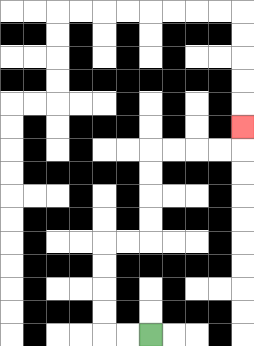{'start': '[6, 14]', 'end': '[10, 5]', 'path_directions': 'L,L,U,U,U,U,R,R,U,U,U,U,R,R,R,R,U', 'path_coordinates': '[[6, 14], [5, 14], [4, 14], [4, 13], [4, 12], [4, 11], [4, 10], [5, 10], [6, 10], [6, 9], [6, 8], [6, 7], [6, 6], [7, 6], [8, 6], [9, 6], [10, 6], [10, 5]]'}